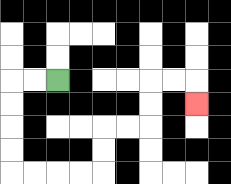{'start': '[2, 3]', 'end': '[8, 4]', 'path_directions': 'L,L,D,D,D,D,R,R,R,R,U,U,R,R,U,U,R,R,D', 'path_coordinates': '[[2, 3], [1, 3], [0, 3], [0, 4], [0, 5], [0, 6], [0, 7], [1, 7], [2, 7], [3, 7], [4, 7], [4, 6], [4, 5], [5, 5], [6, 5], [6, 4], [6, 3], [7, 3], [8, 3], [8, 4]]'}